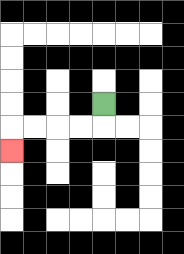{'start': '[4, 4]', 'end': '[0, 6]', 'path_directions': 'D,L,L,L,L,D', 'path_coordinates': '[[4, 4], [4, 5], [3, 5], [2, 5], [1, 5], [0, 5], [0, 6]]'}